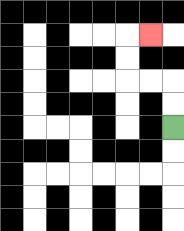{'start': '[7, 5]', 'end': '[6, 1]', 'path_directions': 'U,U,L,L,U,U,R', 'path_coordinates': '[[7, 5], [7, 4], [7, 3], [6, 3], [5, 3], [5, 2], [5, 1], [6, 1]]'}